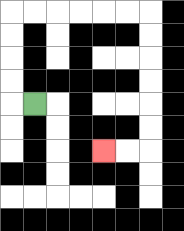{'start': '[1, 4]', 'end': '[4, 6]', 'path_directions': 'L,U,U,U,U,R,R,R,R,R,R,D,D,D,D,D,D,L,L', 'path_coordinates': '[[1, 4], [0, 4], [0, 3], [0, 2], [0, 1], [0, 0], [1, 0], [2, 0], [3, 0], [4, 0], [5, 0], [6, 0], [6, 1], [6, 2], [6, 3], [6, 4], [6, 5], [6, 6], [5, 6], [4, 6]]'}